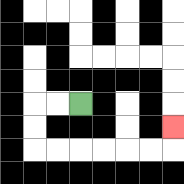{'start': '[3, 4]', 'end': '[7, 5]', 'path_directions': 'L,L,D,D,R,R,R,R,R,R,U', 'path_coordinates': '[[3, 4], [2, 4], [1, 4], [1, 5], [1, 6], [2, 6], [3, 6], [4, 6], [5, 6], [6, 6], [7, 6], [7, 5]]'}